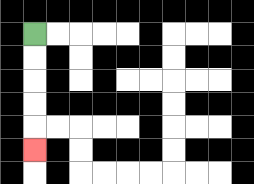{'start': '[1, 1]', 'end': '[1, 6]', 'path_directions': 'D,D,D,D,D', 'path_coordinates': '[[1, 1], [1, 2], [1, 3], [1, 4], [1, 5], [1, 6]]'}